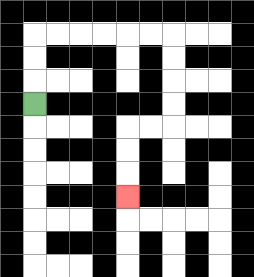{'start': '[1, 4]', 'end': '[5, 8]', 'path_directions': 'U,U,U,R,R,R,R,R,R,D,D,D,D,L,L,D,D,D', 'path_coordinates': '[[1, 4], [1, 3], [1, 2], [1, 1], [2, 1], [3, 1], [4, 1], [5, 1], [6, 1], [7, 1], [7, 2], [7, 3], [7, 4], [7, 5], [6, 5], [5, 5], [5, 6], [5, 7], [5, 8]]'}